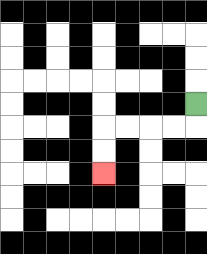{'start': '[8, 4]', 'end': '[4, 7]', 'path_directions': 'D,L,L,L,L,D,D', 'path_coordinates': '[[8, 4], [8, 5], [7, 5], [6, 5], [5, 5], [4, 5], [4, 6], [4, 7]]'}